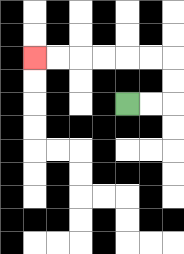{'start': '[5, 4]', 'end': '[1, 2]', 'path_directions': 'R,R,U,U,L,L,L,L,L,L', 'path_coordinates': '[[5, 4], [6, 4], [7, 4], [7, 3], [7, 2], [6, 2], [5, 2], [4, 2], [3, 2], [2, 2], [1, 2]]'}